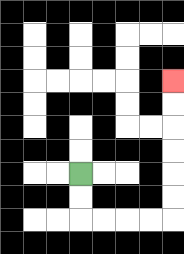{'start': '[3, 7]', 'end': '[7, 3]', 'path_directions': 'D,D,R,R,R,R,U,U,U,U,U,U', 'path_coordinates': '[[3, 7], [3, 8], [3, 9], [4, 9], [5, 9], [6, 9], [7, 9], [7, 8], [7, 7], [7, 6], [7, 5], [7, 4], [7, 3]]'}